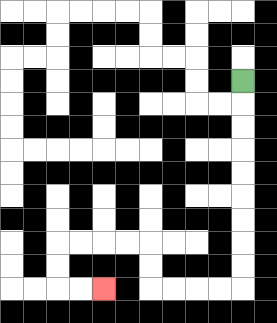{'start': '[10, 3]', 'end': '[4, 12]', 'path_directions': 'D,D,D,D,D,D,D,D,D,L,L,L,L,U,U,L,L,L,L,D,D,R,R', 'path_coordinates': '[[10, 3], [10, 4], [10, 5], [10, 6], [10, 7], [10, 8], [10, 9], [10, 10], [10, 11], [10, 12], [9, 12], [8, 12], [7, 12], [6, 12], [6, 11], [6, 10], [5, 10], [4, 10], [3, 10], [2, 10], [2, 11], [2, 12], [3, 12], [4, 12]]'}